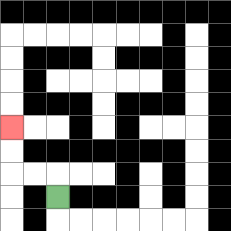{'start': '[2, 8]', 'end': '[0, 5]', 'path_directions': 'U,L,L,U,U', 'path_coordinates': '[[2, 8], [2, 7], [1, 7], [0, 7], [0, 6], [0, 5]]'}